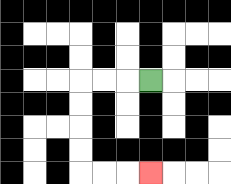{'start': '[6, 3]', 'end': '[6, 7]', 'path_directions': 'L,L,L,D,D,D,D,R,R,R', 'path_coordinates': '[[6, 3], [5, 3], [4, 3], [3, 3], [3, 4], [3, 5], [3, 6], [3, 7], [4, 7], [5, 7], [6, 7]]'}